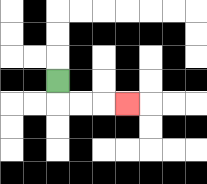{'start': '[2, 3]', 'end': '[5, 4]', 'path_directions': 'D,R,R,R', 'path_coordinates': '[[2, 3], [2, 4], [3, 4], [4, 4], [5, 4]]'}